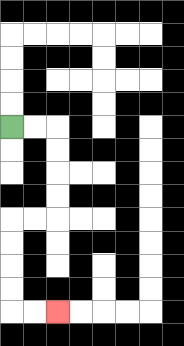{'start': '[0, 5]', 'end': '[2, 13]', 'path_directions': 'R,R,D,D,D,D,L,L,D,D,D,D,R,R', 'path_coordinates': '[[0, 5], [1, 5], [2, 5], [2, 6], [2, 7], [2, 8], [2, 9], [1, 9], [0, 9], [0, 10], [0, 11], [0, 12], [0, 13], [1, 13], [2, 13]]'}